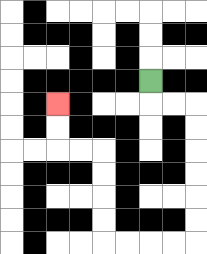{'start': '[6, 3]', 'end': '[2, 4]', 'path_directions': 'D,R,R,D,D,D,D,D,D,L,L,L,L,U,U,U,U,L,L,U,U', 'path_coordinates': '[[6, 3], [6, 4], [7, 4], [8, 4], [8, 5], [8, 6], [8, 7], [8, 8], [8, 9], [8, 10], [7, 10], [6, 10], [5, 10], [4, 10], [4, 9], [4, 8], [4, 7], [4, 6], [3, 6], [2, 6], [2, 5], [2, 4]]'}